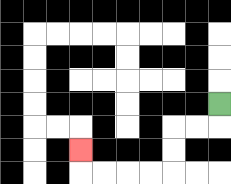{'start': '[9, 4]', 'end': '[3, 6]', 'path_directions': 'D,L,L,D,D,L,L,L,L,U', 'path_coordinates': '[[9, 4], [9, 5], [8, 5], [7, 5], [7, 6], [7, 7], [6, 7], [5, 7], [4, 7], [3, 7], [3, 6]]'}